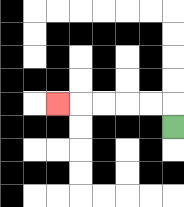{'start': '[7, 5]', 'end': '[2, 4]', 'path_directions': 'U,L,L,L,L,L', 'path_coordinates': '[[7, 5], [7, 4], [6, 4], [5, 4], [4, 4], [3, 4], [2, 4]]'}